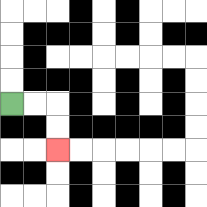{'start': '[0, 4]', 'end': '[2, 6]', 'path_directions': 'R,R,D,D', 'path_coordinates': '[[0, 4], [1, 4], [2, 4], [2, 5], [2, 6]]'}